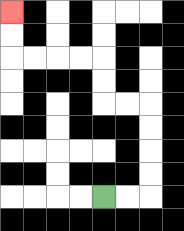{'start': '[4, 8]', 'end': '[0, 0]', 'path_directions': 'R,R,U,U,U,U,L,L,U,U,L,L,L,L,U,U', 'path_coordinates': '[[4, 8], [5, 8], [6, 8], [6, 7], [6, 6], [6, 5], [6, 4], [5, 4], [4, 4], [4, 3], [4, 2], [3, 2], [2, 2], [1, 2], [0, 2], [0, 1], [0, 0]]'}